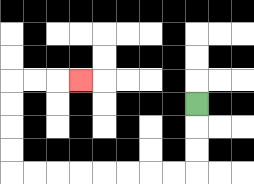{'start': '[8, 4]', 'end': '[3, 3]', 'path_directions': 'D,D,D,L,L,L,L,L,L,L,L,U,U,U,U,R,R,R', 'path_coordinates': '[[8, 4], [8, 5], [8, 6], [8, 7], [7, 7], [6, 7], [5, 7], [4, 7], [3, 7], [2, 7], [1, 7], [0, 7], [0, 6], [0, 5], [0, 4], [0, 3], [1, 3], [2, 3], [3, 3]]'}